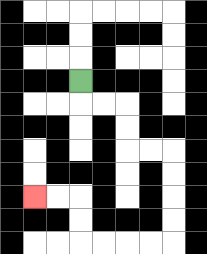{'start': '[3, 3]', 'end': '[1, 8]', 'path_directions': 'D,R,R,D,D,R,R,D,D,D,D,L,L,L,L,U,U,L,L', 'path_coordinates': '[[3, 3], [3, 4], [4, 4], [5, 4], [5, 5], [5, 6], [6, 6], [7, 6], [7, 7], [7, 8], [7, 9], [7, 10], [6, 10], [5, 10], [4, 10], [3, 10], [3, 9], [3, 8], [2, 8], [1, 8]]'}